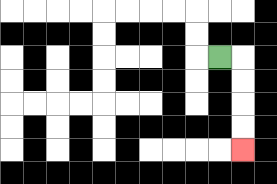{'start': '[9, 2]', 'end': '[10, 6]', 'path_directions': 'R,D,D,D,D', 'path_coordinates': '[[9, 2], [10, 2], [10, 3], [10, 4], [10, 5], [10, 6]]'}